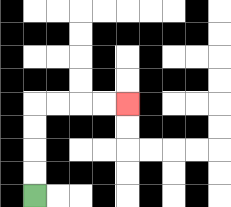{'start': '[1, 8]', 'end': '[5, 4]', 'path_directions': 'U,U,U,U,R,R,R,R', 'path_coordinates': '[[1, 8], [1, 7], [1, 6], [1, 5], [1, 4], [2, 4], [3, 4], [4, 4], [5, 4]]'}